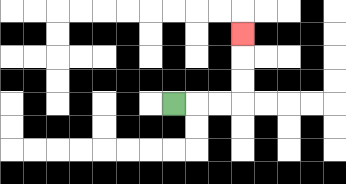{'start': '[7, 4]', 'end': '[10, 1]', 'path_directions': 'R,R,R,U,U,U', 'path_coordinates': '[[7, 4], [8, 4], [9, 4], [10, 4], [10, 3], [10, 2], [10, 1]]'}